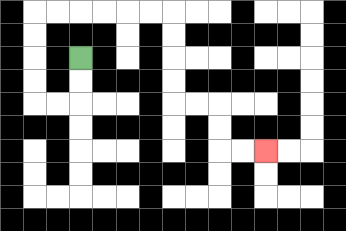{'start': '[3, 2]', 'end': '[11, 6]', 'path_directions': 'D,D,L,L,U,U,U,U,R,R,R,R,R,R,D,D,D,D,R,R,D,D,R,R', 'path_coordinates': '[[3, 2], [3, 3], [3, 4], [2, 4], [1, 4], [1, 3], [1, 2], [1, 1], [1, 0], [2, 0], [3, 0], [4, 0], [5, 0], [6, 0], [7, 0], [7, 1], [7, 2], [7, 3], [7, 4], [8, 4], [9, 4], [9, 5], [9, 6], [10, 6], [11, 6]]'}